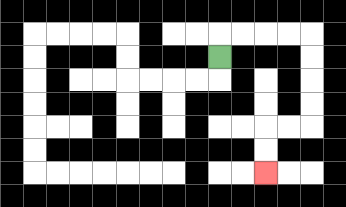{'start': '[9, 2]', 'end': '[11, 7]', 'path_directions': 'U,R,R,R,R,D,D,D,D,L,L,D,D', 'path_coordinates': '[[9, 2], [9, 1], [10, 1], [11, 1], [12, 1], [13, 1], [13, 2], [13, 3], [13, 4], [13, 5], [12, 5], [11, 5], [11, 6], [11, 7]]'}